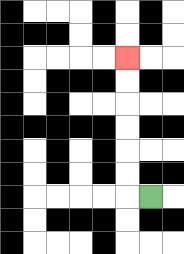{'start': '[6, 8]', 'end': '[5, 2]', 'path_directions': 'L,U,U,U,U,U,U', 'path_coordinates': '[[6, 8], [5, 8], [5, 7], [5, 6], [5, 5], [5, 4], [5, 3], [5, 2]]'}